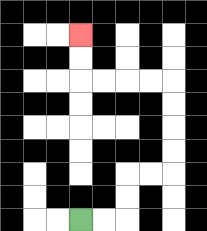{'start': '[3, 9]', 'end': '[3, 1]', 'path_directions': 'R,R,U,U,R,R,U,U,U,U,L,L,L,L,U,U', 'path_coordinates': '[[3, 9], [4, 9], [5, 9], [5, 8], [5, 7], [6, 7], [7, 7], [7, 6], [7, 5], [7, 4], [7, 3], [6, 3], [5, 3], [4, 3], [3, 3], [3, 2], [3, 1]]'}